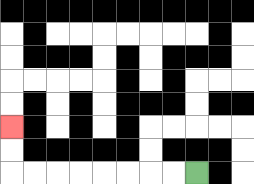{'start': '[8, 7]', 'end': '[0, 5]', 'path_directions': 'L,L,L,L,L,L,L,L,U,U', 'path_coordinates': '[[8, 7], [7, 7], [6, 7], [5, 7], [4, 7], [3, 7], [2, 7], [1, 7], [0, 7], [0, 6], [0, 5]]'}